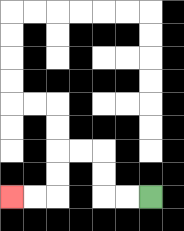{'start': '[6, 8]', 'end': '[0, 8]', 'path_directions': 'L,L,U,U,L,L,D,D,L,L', 'path_coordinates': '[[6, 8], [5, 8], [4, 8], [4, 7], [4, 6], [3, 6], [2, 6], [2, 7], [2, 8], [1, 8], [0, 8]]'}